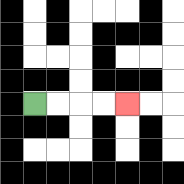{'start': '[1, 4]', 'end': '[5, 4]', 'path_directions': 'R,R,R,R', 'path_coordinates': '[[1, 4], [2, 4], [3, 4], [4, 4], [5, 4]]'}